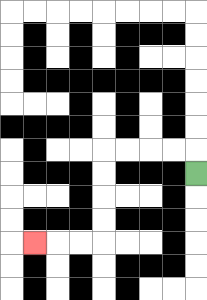{'start': '[8, 7]', 'end': '[1, 10]', 'path_directions': 'U,L,L,L,L,D,D,D,D,L,L,L', 'path_coordinates': '[[8, 7], [8, 6], [7, 6], [6, 6], [5, 6], [4, 6], [4, 7], [4, 8], [4, 9], [4, 10], [3, 10], [2, 10], [1, 10]]'}